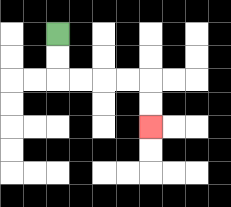{'start': '[2, 1]', 'end': '[6, 5]', 'path_directions': 'D,D,R,R,R,R,D,D', 'path_coordinates': '[[2, 1], [2, 2], [2, 3], [3, 3], [4, 3], [5, 3], [6, 3], [6, 4], [6, 5]]'}